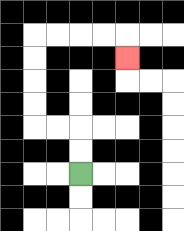{'start': '[3, 7]', 'end': '[5, 2]', 'path_directions': 'U,U,L,L,U,U,U,U,R,R,R,R,D', 'path_coordinates': '[[3, 7], [3, 6], [3, 5], [2, 5], [1, 5], [1, 4], [1, 3], [1, 2], [1, 1], [2, 1], [3, 1], [4, 1], [5, 1], [5, 2]]'}